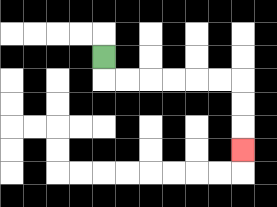{'start': '[4, 2]', 'end': '[10, 6]', 'path_directions': 'D,R,R,R,R,R,R,D,D,D', 'path_coordinates': '[[4, 2], [4, 3], [5, 3], [6, 3], [7, 3], [8, 3], [9, 3], [10, 3], [10, 4], [10, 5], [10, 6]]'}